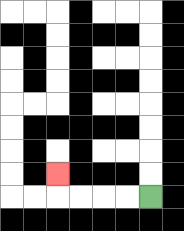{'start': '[6, 8]', 'end': '[2, 7]', 'path_directions': 'L,L,L,L,U', 'path_coordinates': '[[6, 8], [5, 8], [4, 8], [3, 8], [2, 8], [2, 7]]'}